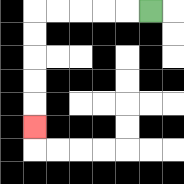{'start': '[6, 0]', 'end': '[1, 5]', 'path_directions': 'L,L,L,L,L,D,D,D,D,D', 'path_coordinates': '[[6, 0], [5, 0], [4, 0], [3, 0], [2, 0], [1, 0], [1, 1], [1, 2], [1, 3], [1, 4], [1, 5]]'}